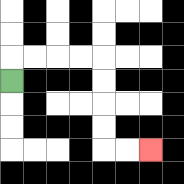{'start': '[0, 3]', 'end': '[6, 6]', 'path_directions': 'U,R,R,R,R,D,D,D,D,R,R', 'path_coordinates': '[[0, 3], [0, 2], [1, 2], [2, 2], [3, 2], [4, 2], [4, 3], [4, 4], [4, 5], [4, 6], [5, 6], [6, 6]]'}